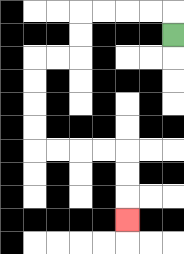{'start': '[7, 1]', 'end': '[5, 9]', 'path_directions': 'U,L,L,L,L,D,D,L,L,D,D,D,D,R,R,R,R,D,D,D', 'path_coordinates': '[[7, 1], [7, 0], [6, 0], [5, 0], [4, 0], [3, 0], [3, 1], [3, 2], [2, 2], [1, 2], [1, 3], [1, 4], [1, 5], [1, 6], [2, 6], [3, 6], [4, 6], [5, 6], [5, 7], [5, 8], [5, 9]]'}